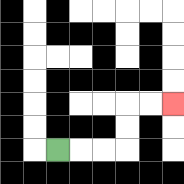{'start': '[2, 6]', 'end': '[7, 4]', 'path_directions': 'R,R,R,U,U,R,R', 'path_coordinates': '[[2, 6], [3, 6], [4, 6], [5, 6], [5, 5], [5, 4], [6, 4], [7, 4]]'}